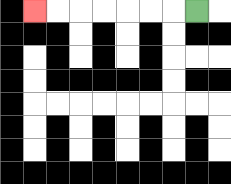{'start': '[8, 0]', 'end': '[1, 0]', 'path_directions': 'L,L,L,L,L,L,L', 'path_coordinates': '[[8, 0], [7, 0], [6, 0], [5, 0], [4, 0], [3, 0], [2, 0], [1, 0]]'}